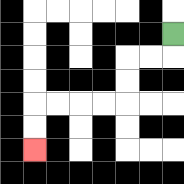{'start': '[7, 1]', 'end': '[1, 6]', 'path_directions': 'D,L,L,D,D,L,L,L,L,D,D', 'path_coordinates': '[[7, 1], [7, 2], [6, 2], [5, 2], [5, 3], [5, 4], [4, 4], [3, 4], [2, 4], [1, 4], [1, 5], [1, 6]]'}